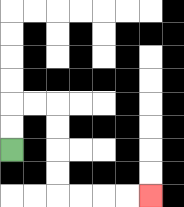{'start': '[0, 6]', 'end': '[6, 8]', 'path_directions': 'U,U,R,R,D,D,D,D,R,R,R,R', 'path_coordinates': '[[0, 6], [0, 5], [0, 4], [1, 4], [2, 4], [2, 5], [2, 6], [2, 7], [2, 8], [3, 8], [4, 8], [5, 8], [6, 8]]'}